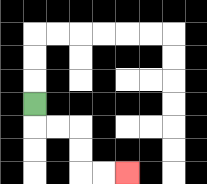{'start': '[1, 4]', 'end': '[5, 7]', 'path_directions': 'D,R,R,D,D,R,R', 'path_coordinates': '[[1, 4], [1, 5], [2, 5], [3, 5], [3, 6], [3, 7], [4, 7], [5, 7]]'}